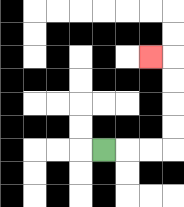{'start': '[4, 6]', 'end': '[6, 2]', 'path_directions': 'R,R,R,U,U,U,U,L', 'path_coordinates': '[[4, 6], [5, 6], [6, 6], [7, 6], [7, 5], [7, 4], [7, 3], [7, 2], [6, 2]]'}